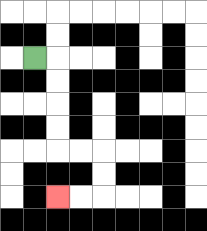{'start': '[1, 2]', 'end': '[2, 8]', 'path_directions': 'R,D,D,D,D,R,R,D,D,L,L', 'path_coordinates': '[[1, 2], [2, 2], [2, 3], [2, 4], [2, 5], [2, 6], [3, 6], [4, 6], [4, 7], [4, 8], [3, 8], [2, 8]]'}